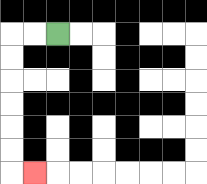{'start': '[2, 1]', 'end': '[1, 7]', 'path_directions': 'L,L,D,D,D,D,D,D,R', 'path_coordinates': '[[2, 1], [1, 1], [0, 1], [0, 2], [0, 3], [0, 4], [0, 5], [0, 6], [0, 7], [1, 7]]'}